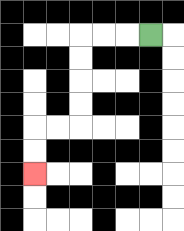{'start': '[6, 1]', 'end': '[1, 7]', 'path_directions': 'L,L,L,D,D,D,D,L,L,D,D', 'path_coordinates': '[[6, 1], [5, 1], [4, 1], [3, 1], [3, 2], [3, 3], [3, 4], [3, 5], [2, 5], [1, 5], [1, 6], [1, 7]]'}